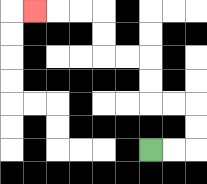{'start': '[6, 6]', 'end': '[1, 0]', 'path_directions': 'R,R,U,U,L,L,U,U,L,L,U,U,L,L,L', 'path_coordinates': '[[6, 6], [7, 6], [8, 6], [8, 5], [8, 4], [7, 4], [6, 4], [6, 3], [6, 2], [5, 2], [4, 2], [4, 1], [4, 0], [3, 0], [2, 0], [1, 0]]'}